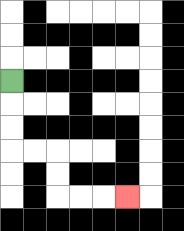{'start': '[0, 3]', 'end': '[5, 8]', 'path_directions': 'D,D,D,R,R,D,D,R,R,R', 'path_coordinates': '[[0, 3], [0, 4], [0, 5], [0, 6], [1, 6], [2, 6], [2, 7], [2, 8], [3, 8], [4, 8], [5, 8]]'}